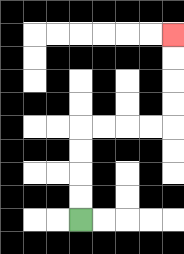{'start': '[3, 9]', 'end': '[7, 1]', 'path_directions': 'U,U,U,U,R,R,R,R,U,U,U,U', 'path_coordinates': '[[3, 9], [3, 8], [3, 7], [3, 6], [3, 5], [4, 5], [5, 5], [6, 5], [7, 5], [7, 4], [7, 3], [7, 2], [7, 1]]'}